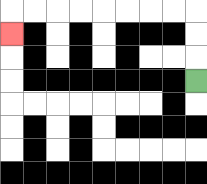{'start': '[8, 3]', 'end': '[0, 1]', 'path_directions': 'U,U,U,L,L,L,L,L,L,L,L,D', 'path_coordinates': '[[8, 3], [8, 2], [8, 1], [8, 0], [7, 0], [6, 0], [5, 0], [4, 0], [3, 0], [2, 0], [1, 0], [0, 0], [0, 1]]'}